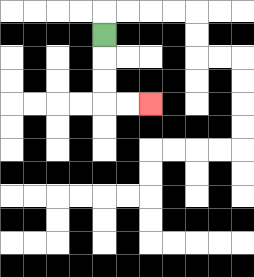{'start': '[4, 1]', 'end': '[6, 4]', 'path_directions': 'D,D,D,R,R', 'path_coordinates': '[[4, 1], [4, 2], [4, 3], [4, 4], [5, 4], [6, 4]]'}